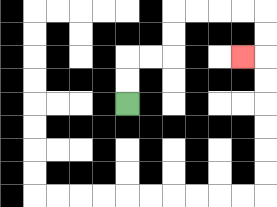{'start': '[5, 4]', 'end': '[10, 2]', 'path_directions': 'U,U,R,R,U,U,R,R,R,R,D,D,L', 'path_coordinates': '[[5, 4], [5, 3], [5, 2], [6, 2], [7, 2], [7, 1], [7, 0], [8, 0], [9, 0], [10, 0], [11, 0], [11, 1], [11, 2], [10, 2]]'}